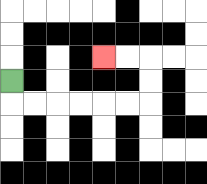{'start': '[0, 3]', 'end': '[4, 2]', 'path_directions': 'D,R,R,R,R,R,R,U,U,L,L', 'path_coordinates': '[[0, 3], [0, 4], [1, 4], [2, 4], [3, 4], [4, 4], [5, 4], [6, 4], [6, 3], [6, 2], [5, 2], [4, 2]]'}